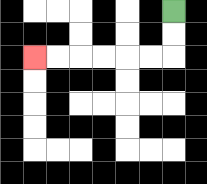{'start': '[7, 0]', 'end': '[1, 2]', 'path_directions': 'D,D,L,L,L,L,L,L', 'path_coordinates': '[[7, 0], [7, 1], [7, 2], [6, 2], [5, 2], [4, 2], [3, 2], [2, 2], [1, 2]]'}